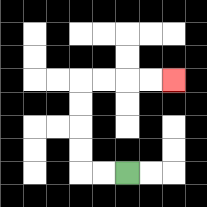{'start': '[5, 7]', 'end': '[7, 3]', 'path_directions': 'L,L,U,U,U,U,R,R,R,R', 'path_coordinates': '[[5, 7], [4, 7], [3, 7], [3, 6], [3, 5], [3, 4], [3, 3], [4, 3], [5, 3], [6, 3], [7, 3]]'}